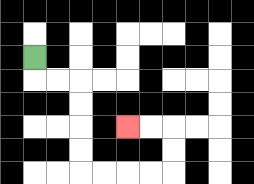{'start': '[1, 2]', 'end': '[5, 5]', 'path_directions': 'D,R,R,D,D,D,D,R,R,R,R,U,U,L,L', 'path_coordinates': '[[1, 2], [1, 3], [2, 3], [3, 3], [3, 4], [3, 5], [3, 6], [3, 7], [4, 7], [5, 7], [6, 7], [7, 7], [7, 6], [7, 5], [6, 5], [5, 5]]'}